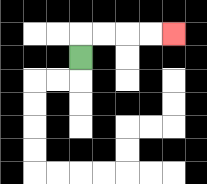{'start': '[3, 2]', 'end': '[7, 1]', 'path_directions': 'U,R,R,R,R', 'path_coordinates': '[[3, 2], [3, 1], [4, 1], [5, 1], [6, 1], [7, 1]]'}